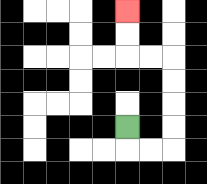{'start': '[5, 5]', 'end': '[5, 0]', 'path_directions': 'D,R,R,U,U,U,U,L,L,U,U', 'path_coordinates': '[[5, 5], [5, 6], [6, 6], [7, 6], [7, 5], [7, 4], [7, 3], [7, 2], [6, 2], [5, 2], [5, 1], [5, 0]]'}